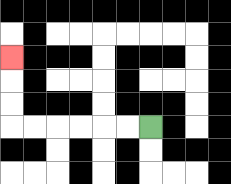{'start': '[6, 5]', 'end': '[0, 2]', 'path_directions': 'L,L,L,L,L,L,U,U,U', 'path_coordinates': '[[6, 5], [5, 5], [4, 5], [3, 5], [2, 5], [1, 5], [0, 5], [0, 4], [0, 3], [0, 2]]'}